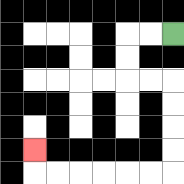{'start': '[7, 1]', 'end': '[1, 6]', 'path_directions': 'L,L,D,D,R,R,D,D,D,D,L,L,L,L,L,L,U', 'path_coordinates': '[[7, 1], [6, 1], [5, 1], [5, 2], [5, 3], [6, 3], [7, 3], [7, 4], [7, 5], [7, 6], [7, 7], [6, 7], [5, 7], [4, 7], [3, 7], [2, 7], [1, 7], [1, 6]]'}